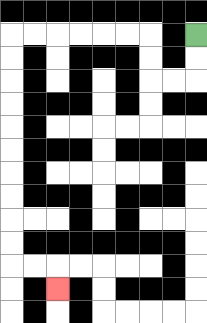{'start': '[8, 1]', 'end': '[2, 12]', 'path_directions': 'D,D,L,L,U,U,L,L,L,L,L,L,D,D,D,D,D,D,D,D,D,D,R,R,D', 'path_coordinates': '[[8, 1], [8, 2], [8, 3], [7, 3], [6, 3], [6, 2], [6, 1], [5, 1], [4, 1], [3, 1], [2, 1], [1, 1], [0, 1], [0, 2], [0, 3], [0, 4], [0, 5], [0, 6], [0, 7], [0, 8], [0, 9], [0, 10], [0, 11], [1, 11], [2, 11], [2, 12]]'}